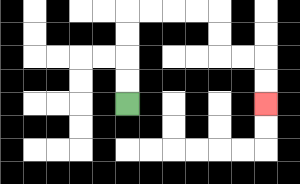{'start': '[5, 4]', 'end': '[11, 4]', 'path_directions': 'U,U,U,U,R,R,R,R,D,D,R,R,D,D', 'path_coordinates': '[[5, 4], [5, 3], [5, 2], [5, 1], [5, 0], [6, 0], [7, 0], [8, 0], [9, 0], [9, 1], [9, 2], [10, 2], [11, 2], [11, 3], [11, 4]]'}